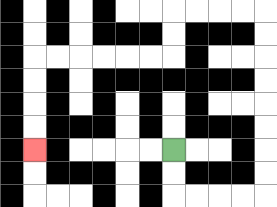{'start': '[7, 6]', 'end': '[1, 6]', 'path_directions': 'D,D,R,R,R,R,U,U,U,U,U,U,U,U,L,L,L,L,D,D,L,L,L,L,L,L,D,D,D,D', 'path_coordinates': '[[7, 6], [7, 7], [7, 8], [8, 8], [9, 8], [10, 8], [11, 8], [11, 7], [11, 6], [11, 5], [11, 4], [11, 3], [11, 2], [11, 1], [11, 0], [10, 0], [9, 0], [8, 0], [7, 0], [7, 1], [7, 2], [6, 2], [5, 2], [4, 2], [3, 2], [2, 2], [1, 2], [1, 3], [1, 4], [1, 5], [1, 6]]'}